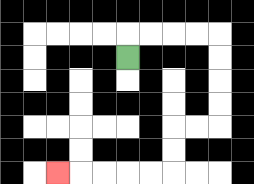{'start': '[5, 2]', 'end': '[2, 7]', 'path_directions': 'U,R,R,R,R,D,D,D,D,L,L,D,D,L,L,L,L,L', 'path_coordinates': '[[5, 2], [5, 1], [6, 1], [7, 1], [8, 1], [9, 1], [9, 2], [9, 3], [9, 4], [9, 5], [8, 5], [7, 5], [7, 6], [7, 7], [6, 7], [5, 7], [4, 7], [3, 7], [2, 7]]'}